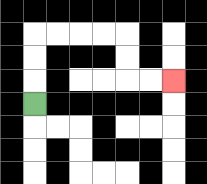{'start': '[1, 4]', 'end': '[7, 3]', 'path_directions': 'U,U,U,R,R,R,R,D,D,R,R', 'path_coordinates': '[[1, 4], [1, 3], [1, 2], [1, 1], [2, 1], [3, 1], [4, 1], [5, 1], [5, 2], [5, 3], [6, 3], [7, 3]]'}